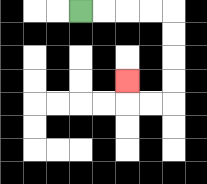{'start': '[3, 0]', 'end': '[5, 3]', 'path_directions': 'R,R,R,R,D,D,D,D,L,L,U', 'path_coordinates': '[[3, 0], [4, 0], [5, 0], [6, 0], [7, 0], [7, 1], [7, 2], [7, 3], [7, 4], [6, 4], [5, 4], [5, 3]]'}